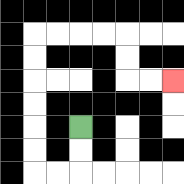{'start': '[3, 5]', 'end': '[7, 3]', 'path_directions': 'D,D,L,L,U,U,U,U,U,U,R,R,R,R,D,D,R,R', 'path_coordinates': '[[3, 5], [3, 6], [3, 7], [2, 7], [1, 7], [1, 6], [1, 5], [1, 4], [1, 3], [1, 2], [1, 1], [2, 1], [3, 1], [4, 1], [5, 1], [5, 2], [5, 3], [6, 3], [7, 3]]'}